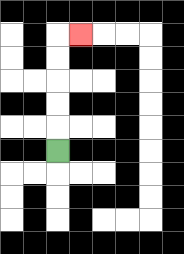{'start': '[2, 6]', 'end': '[3, 1]', 'path_directions': 'U,U,U,U,U,R', 'path_coordinates': '[[2, 6], [2, 5], [2, 4], [2, 3], [2, 2], [2, 1], [3, 1]]'}